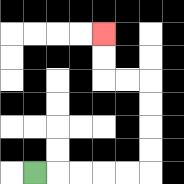{'start': '[1, 7]', 'end': '[4, 1]', 'path_directions': 'R,R,R,R,R,U,U,U,U,L,L,U,U', 'path_coordinates': '[[1, 7], [2, 7], [3, 7], [4, 7], [5, 7], [6, 7], [6, 6], [6, 5], [6, 4], [6, 3], [5, 3], [4, 3], [4, 2], [4, 1]]'}